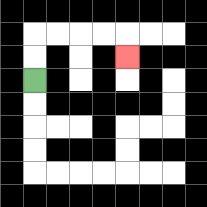{'start': '[1, 3]', 'end': '[5, 2]', 'path_directions': 'U,U,R,R,R,R,D', 'path_coordinates': '[[1, 3], [1, 2], [1, 1], [2, 1], [3, 1], [4, 1], [5, 1], [5, 2]]'}